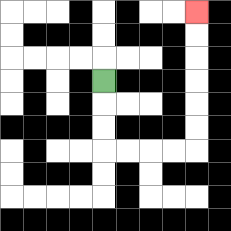{'start': '[4, 3]', 'end': '[8, 0]', 'path_directions': 'D,D,D,R,R,R,R,U,U,U,U,U,U', 'path_coordinates': '[[4, 3], [4, 4], [4, 5], [4, 6], [5, 6], [6, 6], [7, 6], [8, 6], [8, 5], [8, 4], [8, 3], [8, 2], [8, 1], [8, 0]]'}